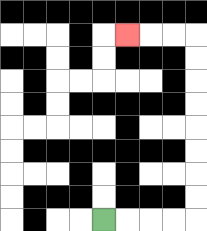{'start': '[4, 9]', 'end': '[5, 1]', 'path_directions': 'R,R,R,R,U,U,U,U,U,U,U,U,L,L,L', 'path_coordinates': '[[4, 9], [5, 9], [6, 9], [7, 9], [8, 9], [8, 8], [8, 7], [8, 6], [8, 5], [8, 4], [8, 3], [8, 2], [8, 1], [7, 1], [6, 1], [5, 1]]'}